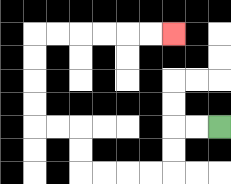{'start': '[9, 5]', 'end': '[7, 1]', 'path_directions': 'L,L,D,D,L,L,L,L,U,U,L,L,U,U,U,U,R,R,R,R,R,R', 'path_coordinates': '[[9, 5], [8, 5], [7, 5], [7, 6], [7, 7], [6, 7], [5, 7], [4, 7], [3, 7], [3, 6], [3, 5], [2, 5], [1, 5], [1, 4], [1, 3], [1, 2], [1, 1], [2, 1], [3, 1], [4, 1], [5, 1], [6, 1], [7, 1]]'}